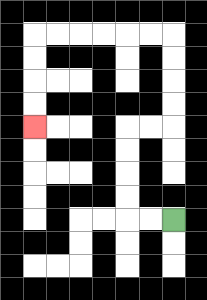{'start': '[7, 9]', 'end': '[1, 5]', 'path_directions': 'L,L,U,U,U,U,R,R,U,U,U,U,L,L,L,L,L,L,D,D,D,D', 'path_coordinates': '[[7, 9], [6, 9], [5, 9], [5, 8], [5, 7], [5, 6], [5, 5], [6, 5], [7, 5], [7, 4], [7, 3], [7, 2], [7, 1], [6, 1], [5, 1], [4, 1], [3, 1], [2, 1], [1, 1], [1, 2], [1, 3], [1, 4], [1, 5]]'}